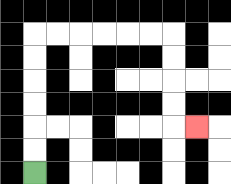{'start': '[1, 7]', 'end': '[8, 5]', 'path_directions': 'U,U,U,U,U,U,R,R,R,R,R,R,D,D,D,D,R', 'path_coordinates': '[[1, 7], [1, 6], [1, 5], [1, 4], [1, 3], [1, 2], [1, 1], [2, 1], [3, 1], [4, 1], [5, 1], [6, 1], [7, 1], [7, 2], [7, 3], [7, 4], [7, 5], [8, 5]]'}